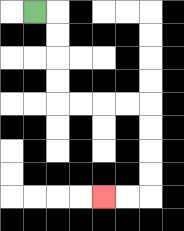{'start': '[1, 0]', 'end': '[4, 8]', 'path_directions': 'R,D,D,D,D,R,R,R,R,D,D,D,D,L,L', 'path_coordinates': '[[1, 0], [2, 0], [2, 1], [2, 2], [2, 3], [2, 4], [3, 4], [4, 4], [5, 4], [6, 4], [6, 5], [6, 6], [6, 7], [6, 8], [5, 8], [4, 8]]'}